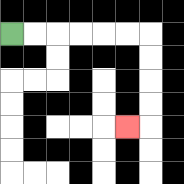{'start': '[0, 1]', 'end': '[5, 5]', 'path_directions': 'R,R,R,R,R,R,D,D,D,D,L', 'path_coordinates': '[[0, 1], [1, 1], [2, 1], [3, 1], [4, 1], [5, 1], [6, 1], [6, 2], [6, 3], [6, 4], [6, 5], [5, 5]]'}